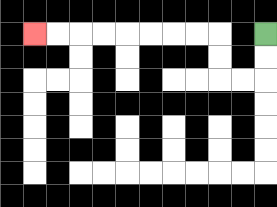{'start': '[11, 1]', 'end': '[1, 1]', 'path_directions': 'D,D,L,L,U,U,L,L,L,L,L,L,L,L', 'path_coordinates': '[[11, 1], [11, 2], [11, 3], [10, 3], [9, 3], [9, 2], [9, 1], [8, 1], [7, 1], [6, 1], [5, 1], [4, 1], [3, 1], [2, 1], [1, 1]]'}